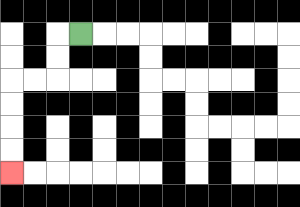{'start': '[3, 1]', 'end': '[0, 7]', 'path_directions': 'L,D,D,L,L,D,D,D,D', 'path_coordinates': '[[3, 1], [2, 1], [2, 2], [2, 3], [1, 3], [0, 3], [0, 4], [0, 5], [0, 6], [0, 7]]'}